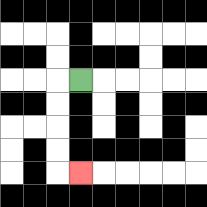{'start': '[3, 3]', 'end': '[3, 7]', 'path_directions': 'L,D,D,D,D,R', 'path_coordinates': '[[3, 3], [2, 3], [2, 4], [2, 5], [2, 6], [2, 7], [3, 7]]'}